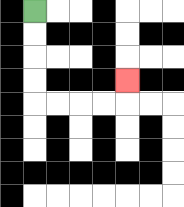{'start': '[1, 0]', 'end': '[5, 3]', 'path_directions': 'D,D,D,D,R,R,R,R,U', 'path_coordinates': '[[1, 0], [1, 1], [1, 2], [1, 3], [1, 4], [2, 4], [3, 4], [4, 4], [5, 4], [5, 3]]'}